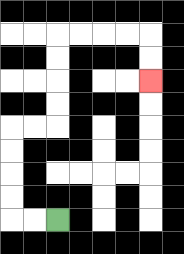{'start': '[2, 9]', 'end': '[6, 3]', 'path_directions': 'L,L,U,U,U,U,R,R,U,U,U,U,R,R,R,R,D,D', 'path_coordinates': '[[2, 9], [1, 9], [0, 9], [0, 8], [0, 7], [0, 6], [0, 5], [1, 5], [2, 5], [2, 4], [2, 3], [2, 2], [2, 1], [3, 1], [4, 1], [5, 1], [6, 1], [6, 2], [6, 3]]'}